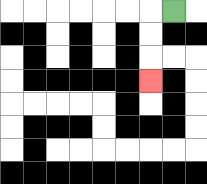{'start': '[7, 0]', 'end': '[6, 3]', 'path_directions': 'L,D,D,D', 'path_coordinates': '[[7, 0], [6, 0], [6, 1], [6, 2], [6, 3]]'}